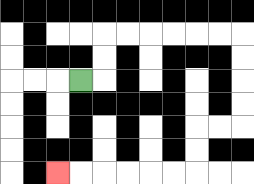{'start': '[3, 3]', 'end': '[2, 7]', 'path_directions': 'R,U,U,R,R,R,R,R,R,D,D,D,D,L,L,D,D,L,L,L,L,L,L', 'path_coordinates': '[[3, 3], [4, 3], [4, 2], [4, 1], [5, 1], [6, 1], [7, 1], [8, 1], [9, 1], [10, 1], [10, 2], [10, 3], [10, 4], [10, 5], [9, 5], [8, 5], [8, 6], [8, 7], [7, 7], [6, 7], [5, 7], [4, 7], [3, 7], [2, 7]]'}